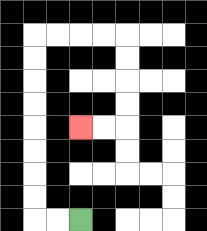{'start': '[3, 9]', 'end': '[3, 5]', 'path_directions': 'L,L,U,U,U,U,U,U,U,U,R,R,R,R,D,D,D,D,L,L', 'path_coordinates': '[[3, 9], [2, 9], [1, 9], [1, 8], [1, 7], [1, 6], [1, 5], [1, 4], [1, 3], [1, 2], [1, 1], [2, 1], [3, 1], [4, 1], [5, 1], [5, 2], [5, 3], [5, 4], [5, 5], [4, 5], [3, 5]]'}